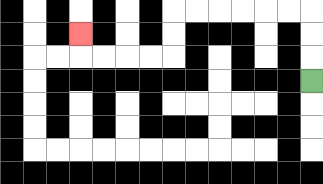{'start': '[13, 3]', 'end': '[3, 1]', 'path_directions': 'U,U,U,L,L,L,L,L,L,D,D,L,L,L,L,U', 'path_coordinates': '[[13, 3], [13, 2], [13, 1], [13, 0], [12, 0], [11, 0], [10, 0], [9, 0], [8, 0], [7, 0], [7, 1], [7, 2], [6, 2], [5, 2], [4, 2], [3, 2], [3, 1]]'}